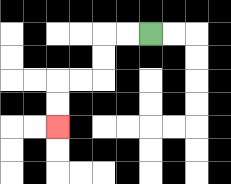{'start': '[6, 1]', 'end': '[2, 5]', 'path_directions': 'L,L,D,D,L,L,D,D', 'path_coordinates': '[[6, 1], [5, 1], [4, 1], [4, 2], [4, 3], [3, 3], [2, 3], [2, 4], [2, 5]]'}